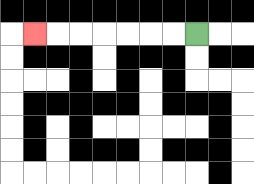{'start': '[8, 1]', 'end': '[1, 1]', 'path_directions': 'L,L,L,L,L,L,L', 'path_coordinates': '[[8, 1], [7, 1], [6, 1], [5, 1], [4, 1], [3, 1], [2, 1], [1, 1]]'}